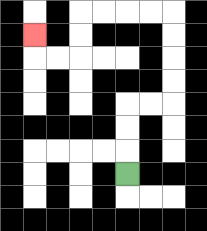{'start': '[5, 7]', 'end': '[1, 1]', 'path_directions': 'U,U,U,R,R,U,U,U,U,L,L,L,L,D,D,L,L,U', 'path_coordinates': '[[5, 7], [5, 6], [5, 5], [5, 4], [6, 4], [7, 4], [7, 3], [7, 2], [7, 1], [7, 0], [6, 0], [5, 0], [4, 0], [3, 0], [3, 1], [3, 2], [2, 2], [1, 2], [1, 1]]'}